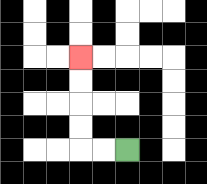{'start': '[5, 6]', 'end': '[3, 2]', 'path_directions': 'L,L,U,U,U,U', 'path_coordinates': '[[5, 6], [4, 6], [3, 6], [3, 5], [3, 4], [3, 3], [3, 2]]'}